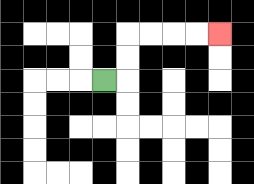{'start': '[4, 3]', 'end': '[9, 1]', 'path_directions': 'R,U,U,R,R,R,R', 'path_coordinates': '[[4, 3], [5, 3], [5, 2], [5, 1], [6, 1], [7, 1], [8, 1], [9, 1]]'}